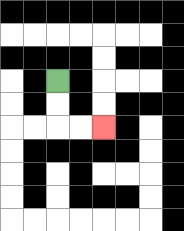{'start': '[2, 3]', 'end': '[4, 5]', 'path_directions': 'D,D,R,R', 'path_coordinates': '[[2, 3], [2, 4], [2, 5], [3, 5], [4, 5]]'}